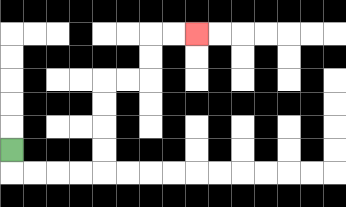{'start': '[0, 6]', 'end': '[8, 1]', 'path_directions': 'D,R,R,R,R,U,U,U,U,R,R,U,U,R,R', 'path_coordinates': '[[0, 6], [0, 7], [1, 7], [2, 7], [3, 7], [4, 7], [4, 6], [4, 5], [4, 4], [4, 3], [5, 3], [6, 3], [6, 2], [6, 1], [7, 1], [8, 1]]'}